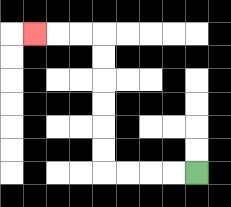{'start': '[8, 7]', 'end': '[1, 1]', 'path_directions': 'L,L,L,L,U,U,U,U,U,U,L,L,L', 'path_coordinates': '[[8, 7], [7, 7], [6, 7], [5, 7], [4, 7], [4, 6], [4, 5], [4, 4], [4, 3], [4, 2], [4, 1], [3, 1], [2, 1], [1, 1]]'}